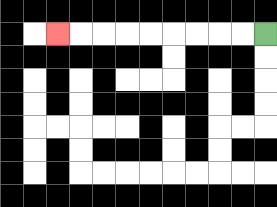{'start': '[11, 1]', 'end': '[2, 1]', 'path_directions': 'L,L,L,L,L,L,L,L,L', 'path_coordinates': '[[11, 1], [10, 1], [9, 1], [8, 1], [7, 1], [6, 1], [5, 1], [4, 1], [3, 1], [2, 1]]'}